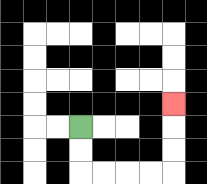{'start': '[3, 5]', 'end': '[7, 4]', 'path_directions': 'D,D,R,R,R,R,U,U,U', 'path_coordinates': '[[3, 5], [3, 6], [3, 7], [4, 7], [5, 7], [6, 7], [7, 7], [7, 6], [7, 5], [7, 4]]'}